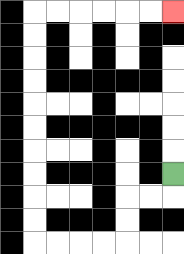{'start': '[7, 7]', 'end': '[7, 0]', 'path_directions': 'D,L,L,D,D,L,L,L,L,U,U,U,U,U,U,U,U,U,U,R,R,R,R,R,R', 'path_coordinates': '[[7, 7], [7, 8], [6, 8], [5, 8], [5, 9], [5, 10], [4, 10], [3, 10], [2, 10], [1, 10], [1, 9], [1, 8], [1, 7], [1, 6], [1, 5], [1, 4], [1, 3], [1, 2], [1, 1], [1, 0], [2, 0], [3, 0], [4, 0], [5, 0], [6, 0], [7, 0]]'}